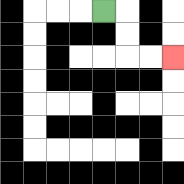{'start': '[4, 0]', 'end': '[7, 2]', 'path_directions': 'R,D,D,R,R', 'path_coordinates': '[[4, 0], [5, 0], [5, 1], [5, 2], [6, 2], [7, 2]]'}